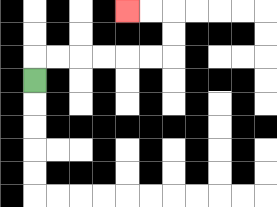{'start': '[1, 3]', 'end': '[5, 0]', 'path_directions': 'U,R,R,R,R,R,R,U,U,L,L', 'path_coordinates': '[[1, 3], [1, 2], [2, 2], [3, 2], [4, 2], [5, 2], [6, 2], [7, 2], [7, 1], [7, 0], [6, 0], [5, 0]]'}